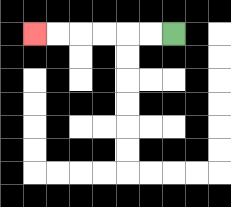{'start': '[7, 1]', 'end': '[1, 1]', 'path_directions': 'L,L,L,L,L,L', 'path_coordinates': '[[7, 1], [6, 1], [5, 1], [4, 1], [3, 1], [2, 1], [1, 1]]'}